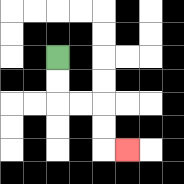{'start': '[2, 2]', 'end': '[5, 6]', 'path_directions': 'D,D,R,R,D,D,R', 'path_coordinates': '[[2, 2], [2, 3], [2, 4], [3, 4], [4, 4], [4, 5], [4, 6], [5, 6]]'}